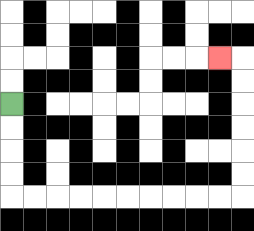{'start': '[0, 4]', 'end': '[9, 2]', 'path_directions': 'D,D,D,D,R,R,R,R,R,R,R,R,R,R,U,U,U,U,U,U,L', 'path_coordinates': '[[0, 4], [0, 5], [0, 6], [0, 7], [0, 8], [1, 8], [2, 8], [3, 8], [4, 8], [5, 8], [6, 8], [7, 8], [8, 8], [9, 8], [10, 8], [10, 7], [10, 6], [10, 5], [10, 4], [10, 3], [10, 2], [9, 2]]'}